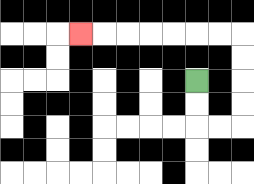{'start': '[8, 3]', 'end': '[3, 1]', 'path_directions': 'D,D,R,R,U,U,U,U,L,L,L,L,L,L,L', 'path_coordinates': '[[8, 3], [8, 4], [8, 5], [9, 5], [10, 5], [10, 4], [10, 3], [10, 2], [10, 1], [9, 1], [8, 1], [7, 1], [6, 1], [5, 1], [4, 1], [3, 1]]'}